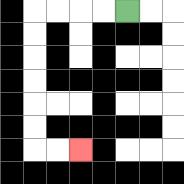{'start': '[5, 0]', 'end': '[3, 6]', 'path_directions': 'L,L,L,L,D,D,D,D,D,D,R,R', 'path_coordinates': '[[5, 0], [4, 0], [3, 0], [2, 0], [1, 0], [1, 1], [1, 2], [1, 3], [1, 4], [1, 5], [1, 6], [2, 6], [3, 6]]'}